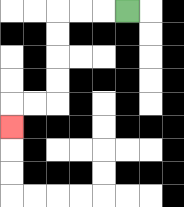{'start': '[5, 0]', 'end': '[0, 5]', 'path_directions': 'L,L,L,D,D,D,D,L,L,D', 'path_coordinates': '[[5, 0], [4, 0], [3, 0], [2, 0], [2, 1], [2, 2], [2, 3], [2, 4], [1, 4], [0, 4], [0, 5]]'}